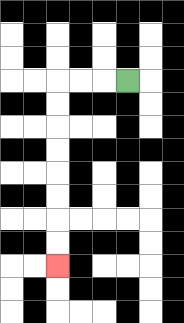{'start': '[5, 3]', 'end': '[2, 11]', 'path_directions': 'L,L,L,D,D,D,D,D,D,D,D', 'path_coordinates': '[[5, 3], [4, 3], [3, 3], [2, 3], [2, 4], [2, 5], [2, 6], [2, 7], [2, 8], [2, 9], [2, 10], [2, 11]]'}